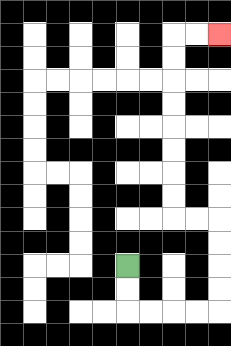{'start': '[5, 11]', 'end': '[9, 1]', 'path_directions': 'D,D,R,R,R,R,U,U,U,U,L,L,U,U,U,U,U,U,U,U,R,R', 'path_coordinates': '[[5, 11], [5, 12], [5, 13], [6, 13], [7, 13], [8, 13], [9, 13], [9, 12], [9, 11], [9, 10], [9, 9], [8, 9], [7, 9], [7, 8], [7, 7], [7, 6], [7, 5], [7, 4], [7, 3], [7, 2], [7, 1], [8, 1], [9, 1]]'}